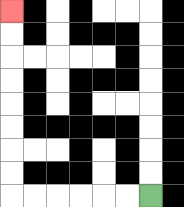{'start': '[6, 8]', 'end': '[0, 0]', 'path_directions': 'L,L,L,L,L,L,U,U,U,U,U,U,U,U', 'path_coordinates': '[[6, 8], [5, 8], [4, 8], [3, 8], [2, 8], [1, 8], [0, 8], [0, 7], [0, 6], [0, 5], [0, 4], [0, 3], [0, 2], [0, 1], [0, 0]]'}